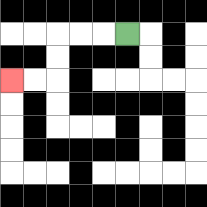{'start': '[5, 1]', 'end': '[0, 3]', 'path_directions': 'L,L,L,D,D,L,L', 'path_coordinates': '[[5, 1], [4, 1], [3, 1], [2, 1], [2, 2], [2, 3], [1, 3], [0, 3]]'}